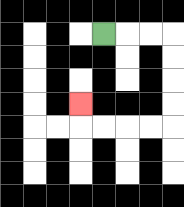{'start': '[4, 1]', 'end': '[3, 4]', 'path_directions': 'R,R,R,D,D,D,D,L,L,L,L,U', 'path_coordinates': '[[4, 1], [5, 1], [6, 1], [7, 1], [7, 2], [7, 3], [7, 4], [7, 5], [6, 5], [5, 5], [4, 5], [3, 5], [3, 4]]'}